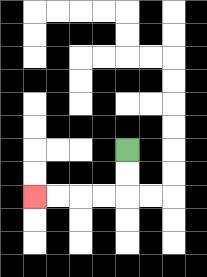{'start': '[5, 6]', 'end': '[1, 8]', 'path_directions': 'D,D,L,L,L,L', 'path_coordinates': '[[5, 6], [5, 7], [5, 8], [4, 8], [3, 8], [2, 8], [1, 8]]'}